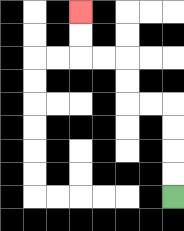{'start': '[7, 8]', 'end': '[3, 0]', 'path_directions': 'U,U,U,U,L,L,U,U,L,L,U,U', 'path_coordinates': '[[7, 8], [7, 7], [7, 6], [7, 5], [7, 4], [6, 4], [5, 4], [5, 3], [5, 2], [4, 2], [3, 2], [3, 1], [3, 0]]'}